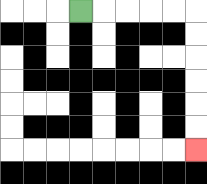{'start': '[3, 0]', 'end': '[8, 6]', 'path_directions': 'R,R,R,R,R,D,D,D,D,D,D', 'path_coordinates': '[[3, 0], [4, 0], [5, 0], [6, 0], [7, 0], [8, 0], [8, 1], [8, 2], [8, 3], [8, 4], [8, 5], [8, 6]]'}